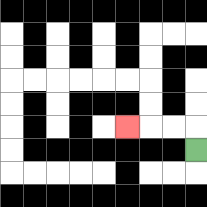{'start': '[8, 6]', 'end': '[5, 5]', 'path_directions': 'U,L,L,L', 'path_coordinates': '[[8, 6], [8, 5], [7, 5], [6, 5], [5, 5]]'}